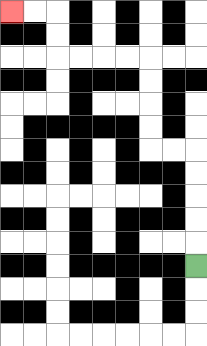{'start': '[8, 11]', 'end': '[0, 0]', 'path_directions': 'U,U,U,U,U,L,L,U,U,U,U,L,L,L,L,U,U,L,L', 'path_coordinates': '[[8, 11], [8, 10], [8, 9], [8, 8], [8, 7], [8, 6], [7, 6], [6, 6], [6, 5], [6, 4], [6, 3], [6, 2], [5, 2], [4, 2], [3, 2], [2, 2], [2, 1], [2, 0], [1, 0], [0, 0]]'}